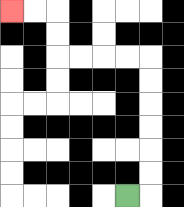{'start': '[5, 8]', 'end': '[0, 0]', 'path_directions': 'R,U,U,U,U,U,U,L,L,L,L,U,U,L,L', 'path_coordinates': '[[5, 8], [6, 8], [6, 7], [6, 6], [6, 5], [6, 4], [6, 3], [6, 2], [5, 2], [4, 2], [3, 2], [2, 2], [2, 1], [2, 0], [1, 0], [0, 0]]'}